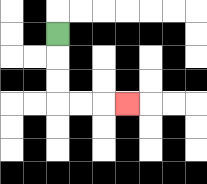{'start': '[2, 1]', 'end': '[5, 4]', 'path_directions': 'D,D,D,R,R,R', 'path_coordinates': '[[2, 1], [2, 2], [2, 3], [2, 4], [3, 4], [4, 4], [5, 4]]'}